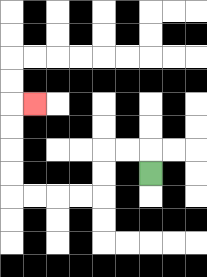{'start': '[6, 7]', 'end': '[1, 4]', 'path_directions': 'U,L,L,D,D,L,L,L,L,U,U,U,U,R', 'path_coordinates': '[[6, 7], [6, 6], [5, 6], [4, 6], [4, 7], [4, 8], [3, 8], [2, 8], [1, 8], [0, 8], [0, 7], [0, 6], [0, 5], [0, 4], [1, 4]]'}